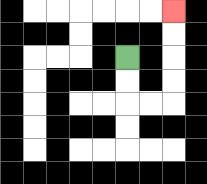{'start': '[5, 2]', 'end': '[7, 0]', 'path_directions': 'D,D,R,R,U,U,U,U', 'path_coordinates': '[[5, 2], [5, 3], [5, 4], [6, 4], [7, 4], [7, 3], [7, 2], [7, 1], [7, 0]]'}